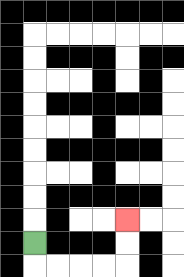{'start': '[1, 10]', 'end': '[5, 9]', 'path_directions': 'D,R,R,R,R,U,U', 'path_coordinates': '[[1, 10], [1, 11], [2, 11], [3, 11], [4, 11], [5, 11], [5, 10], [5, 9]]'}